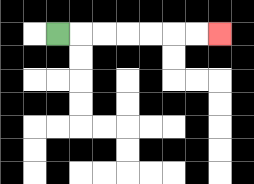{'start': '[2, 1]', 'end': '[9, 1]', 'path_directions': 'R,R,R,R,R,R,R', 'path_coordinates': '[[2, 1], [3, 1], [4, 1], [5, 1], [6, 1], [7, 1], [8, 1], [9, 1]]'}